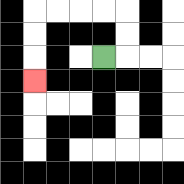{'start': '[4, 2]', 'end': '[1, 3]', 'path_directions': 'R,U,U,L,L,L,L,D,D,D', 'path_coordinates': '[[4, 2], [5, 2], [5, 1], [5, 0], [4, 0], [3, 0], [2, 0], [1, 0], [1, 1], [1, 2], [1, 3]]'}